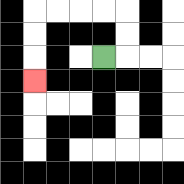{'start': '[4, 2]', 'end': '[1, 3]', 'path_directions': 'R,U,U,L,L,L,L,D,D,D', 'path_coordinates': '[[4, 2], [5, 2], [5, 1], [5, 0], [4, 0], [3, 0], [2, 0], [1, 0], [1, 1], [1, 2], [1, 3]]'}